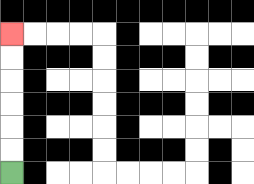{'start': '[0, 7]', 'end': '[0, 1]', 'path_directions': 'U,U,U,U,U,U', 'path_coordinates': '[[0, 7], [0, 6], [0, 5], [0, 4], [0, 3], [0, 2], [0, 1]]'}